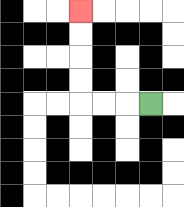{'start': '[6, 4]', 'end': '[3, 0]', 'path_directions': 'L,L,L,U,U,U,U', 'path_coordinates': '[[6, 4], [5, 4], [4, 4], [3, 4], [3, 3], [3, 2], [3, 1], [3, 0]]'}